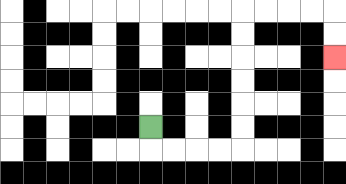{'start': '[6, 5]', 'end': '[14, 2]', 'path_directions': 'D,R,R,R,R,U,U,U,U,U,U,R,R,R,R,D,D', 'path_coordinates': '[[6, 5], [6, 6], [7, 6], [8, 6], [9, 6], [10, 6], [10, 5], [10, 4], [10, 3], [10, 2], [10, 1], [10, 0], [11, 0], [12, 0], [13, 0], [14, 0], [14, 1], [14, 2]]'}